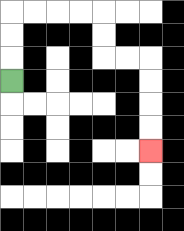{'start': '[0, 3]', 'end': '[6, 6]', 'path_directions': 'U,U,U,R,R,R,R,D,D,R,R,D,D,D,D', 'path_coordinates': '[[0, 3], [0, 2], [0, 1], [0, 0], [1, 0], [2, 0], [3, 0], [4, 0], [4, 1], [4, 2], [5, 2], [6, 2], [6, 3], [6, 4], [6, 5], [6, 6]]'}